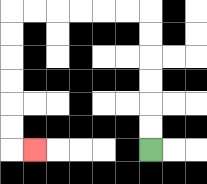{'start': '[6, 6]', 'end': '[1, 6]', 'path_directions': 'U,U,U,U,U,U,L,L,L,L,L,L,D,D,D,D,D,D,R', 'path_coordinates': '[[6, 6], [6, 5], [6, 4], [6, 3], [6, 2], [6, 1], [6, 0], [5, 0], [4, 0], [3, 0], [2, 0], [1, 0], [0, 0], [0, 1], [0, 2], [0, 3], [0, 4], [0, 5], [0, 6], [1, 6]]'}